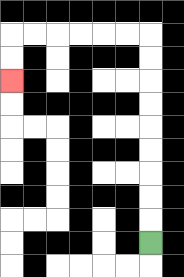{'start': '[6, 10]', 'end': '[0, 3]', 'path_directions': 'U,U,U,U,U,U,U,U,U,L,L,L,L,L,L,D,D', 'path_coordinates': '[[6, 10], [6, 9], [6, 8], [6, 7], [6, 6], [6, 5], [6, 4], [6, 3], [6, 2], [6, 1], [5, 1], [4, 1], [3, 1], [2, 1], [1, 1], [0, 1], [0, 2], [0, 3]]'}